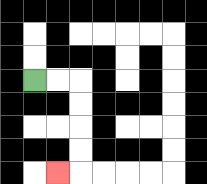{'start': '[1, 3]', 'end': '[2, 7]', 'path_directions': 'R,R,D,D,D,D,L', 'path_coordinates': '[[1, 3], [2, 3], [3, 3], [3, 4], [3, 5], [3, 6], [3, 7], [2, 7]]'}